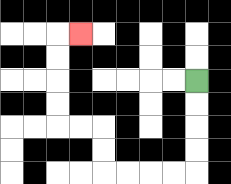{'start': '[8, 3]', 'end': '[3, 1]', 'path_directions': 'D,D,D,D,L,L,L,L,U,U,L,L,U,U,U,U,R', 'path_coordinates': '[[8, 3], [8, 4], [8, 5], [8, 6], [8, 7], [7, 7], [6, 7], [5, 7], [4, 7], [4, 6], [4, 5], [3, 5], [2, 5], [2, 4], [2, 3], [2, 2], [2, 1], [3, 1]]'}